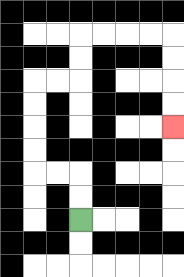{'start': '[3, 9]', 'end': '[7, 5]', 'path_directions': 'U,U,L,L,U,U,U,U,R,R,U,U,R,R,R,R,D,D,D,D', 'path_coordinates': '[[3, 9], [3, 8], [3, 7], [2, 7], [1, 7], [1, 6], [1, 5], [1, 4], [1, 3], [2, 3], [3, 3], [3, 2], [3, 1], [4, 1], [5, 1], [6, 1], [7, 1], [7, 2], [7, 3], [7, 4], [7, 5]]'}